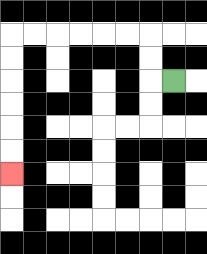{'start': '[7, 3]', 'end': '[0, 7]', 'path_directions': 'L,U,U,L,L,L,L,L,L,D,D,D,D,D,D', 'path_coordinates': '[[7, 3], [6, 3], [6, 2], [6, 1], [5, 1], [4, 1], [3, 1], [2, 1], [1, 1], [0, 1], [0, 2], [0, 3], [0, 4], [0, 5], [0, 6], [0, 7]]'}